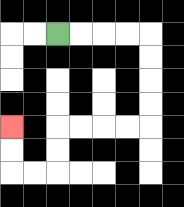{'start': '[2, 1]', 'end': '[0, 5]', 'path_directions': 'R,R,R,R,D,D,D,D,L,L,L,L,D,D,L,L,U,U', 'path_coordinates': '[[2, 1], [3, 1], [4, 1], [5, 1], [6, 1], [6, 2], [6, 3], [6, 4], [6, 5], [5, 5], [4, 5], [3, 5], [2, 5], [2, 6], [2, 7], [1, 7], [0, 7], [0, 6], [0, 5]]'}